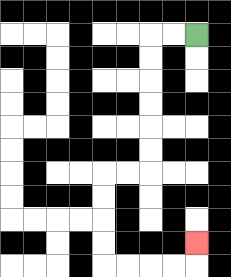{'start': '[8, 1]', 'end': '[8, 10]', 'path_directions': 'L,L,D,D,D,D,D,D,L,L,D,D,D,D,R,R,R,R,U', 'path_coordinates': '[[8, 1], [7, 1], [6, 1], [6, 2], [6, 3], [6, 4], [6, 5], [6, 6], [6, 7], [5, 7], [4, 7], [4, 8], [4, 9], [4, 10], [4, 11], [5, 11], [6, 11], [7, 11], [8, 11], [8, 10]]'}